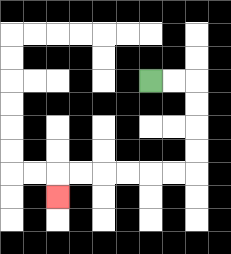{'start': '[6, 3]', 'end': '[2, 8]', 'path_directions': 'R,R,D,D,D,D,L,L,L,L,L,L,D', 'path_coordinates': '[[6, 3], [7, 3], [8, 3], [8, 4], [8, 5], [8, 6], [8, 7], [7, 7], [6, 7], [5, 7], [4, 7], [3, 7], [2, 7], [2, 8]]'}